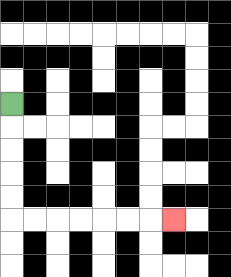{'start': '[0, 4]', 'end': '[7, 9]', 'path_directions': 'D,D,D,D,D,R,R,R,R,R,R,R', 'path_coordinates': '[[0, 4], [0, 5], [0, 6], [0, 7], [0, 8], [0, 9], [1, 9], [2, 9], [3, 9], [4, 9], [5, 9], [6, 9], [7, 9]]'}